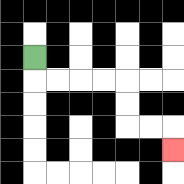{'start': '[1, 2]', 'end': '[7, 6]', 'path_directions': 'D,R,R,R,R,D,D,R,R,D', 'path_coordinates': '[[1, 2], [1, 3], [2, 3], [3, 3], [4, 3], [5, 3], [5, 4], [5, 5], [6, 5], [7, 5], [7, 6]]'}